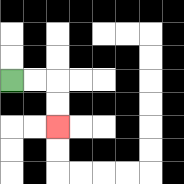{'start': '[0, 3]', 'end': '[2, 5]', 'path_directions': 'R,R,D,D', 'path_coordinates': '[[0, 3], [1, 3], [2, 3], [2, 4], [2, 5]]'}